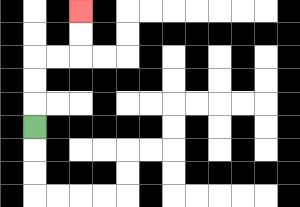{'start': '[1, 5]', 'end': '[3, 0]', 'path_directions': 'U,U,U,R,R,U,U', 'path_coordinates': '[[1, 5], [1, 4], [1, 3], [1, 2], [2, 2], [3, 2], [3, 1], [3, 0]]'}